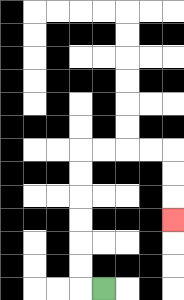{'start': '[4, 12]', 'end': '[7, 9]', 'path_directions': 'L,U,U,U,U,U,U,R,R,R,R,D,D,D', 'path_coordinates': '[[4, 12], [3, 12], [3, 11], [3, 10], [3, 9], [3, 8], [3, 7], [3, 6], [4, 6], [5, 6], [6, 6], [7, 6], [7, 7], [7, 8], [7, 9]]'}